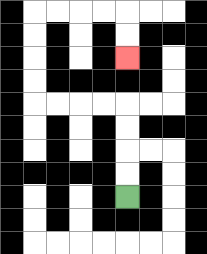{'start': '[5, 8]', 'end': '[5, 2]', 'path_directions': 'U,U,U,U,L,L,L,L,U,U,U,U,R,R,R,R,D,D', 'path_coordinates': '[[5, 8], [5, 7], [5, 6], [5, 5], [5, 4], [4, 4], [3, 4], [2, 4], [1, 4], [1, 3], [1, 2], [1, 1], [1, 0], [2, 0], [3, 0], [4, 0], [5, 0], [5, 1], [5, 2]]'}